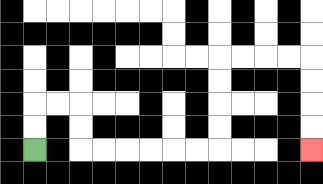{'start': '[1, 6]', 'end': '[13, 6]', 'path_directions': 'U,U,R,R,D,D,R,R,R,R,R,R,U,U,U,U,R,R,R,R,D,D,D,D', 'path_coordinates': '[[1, 6], [1, 5], [1, 4], [2, 4], [3, 4], [3, 5], [3, 6], [4, 6], [5, 6], [6, 6], [7, 6], [8, 6], [9, 6], [9, 5], [9, 4], [9, 3], [9, 2], [10, 2], [11, 2], [12, 2], [13, 2], [13, 3], [13, 4], [13, 5], [13, 6]]'}